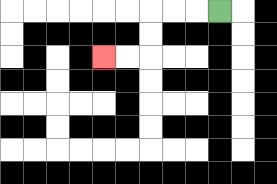{'start': '[9, 0]', 'end': '[4, 2]', 'path_directions': 'L,L,L,D,D,L,L', 'path_coordinates': '[[9, 0], [8, 0], [7, 0], [6, 0], [6, 1], [6, 2], [5, 2], [4, 2]]'}